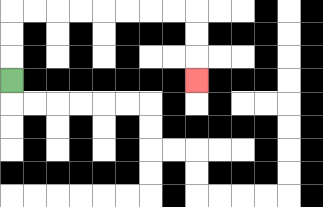{'start': '[0, 3]', 'end': '[8, 3]', 'path_directions': 'U,U,U,R,R,R,R,R,R,R,R,D,D,D', 'path_coordinates': '[[0, 3], [0, 2], [0, 1], [0, 0], [1, 0], [2, 0], [3, 0], [4, 0], [5, 0], [6, 0], [7, 0], [8, 0], [8, 1], [8, 2], [8, 3]]'}